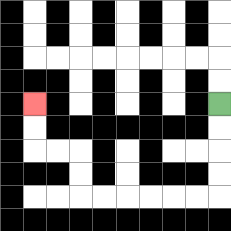{'start': '[9, 4]', 'end': '[1, 4]', 'path_directions': 'D,D,D,D,L,L,L,L,L,L,U,U,L,L,U,U', 'path_coordinates': '[[9, 4], [9, 5], [9, 6], [9, 7], [9, 8], [8, 8], [7, 8], [6, 8], [5, 8], [4, 8], [3, 8], [3, 7], [3, 6], [2, 6], [1, 6], [1, 5], [1, 4]]'}